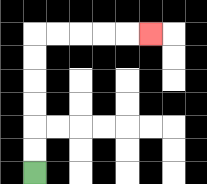{'start': '[1, 7]', 'end': '[6, 1]', 'path_directions': 'U,U,U,U,U,U,R,R,R,R,R', 'path_coordinates': '[[1, 7], [1, 6], [1, 5], [1, 4], [1, 3], [1, 2], [1, 1], [2, 1], [3, 1], [4, 1], [5, 1], [6, 1]]'}